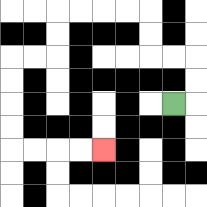{'start': '[7, 4]', 'end': '[4, 6]', 'path_directions': 'R,U,U,L,L,U,U,L,L,L,L,D,D,L,L,D,D,D,D,R,R,R,R', 'path_coordinates': '[[7, 4], [8, 4], [8, 3], [8, 2], [7, 2], [6, 2], [6, 1], [6, 0], [5, 0], [4, 0], [3, 0], [2, 0], [2, 1], [2, 2], [1, 2], [0, 2], [0, 3], [0, 4], [0, 5], [0, 6], [1, 6], [2, 6], [3, 6], [4, 6]]'}